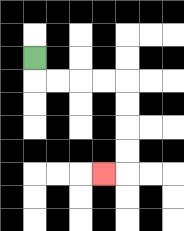{'start': '[1, 2]', 'end': '[4, 7]', 'path_directions': 'D,R,R,R,R,D,D,D,D,L', 'path_coordinates': '[[1, 2], [1, 3], [2, 3], [3, 3], [4, 3], [5, 3], [5, 4], [5, 5], [5, 6], [5, 7], [4, 7]]'}